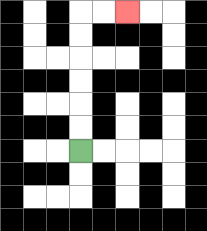{'start': '[3, 6]', 'end': '[5, 0]', 'path_directions': 'U,U,U,U,U,U,R,R', 'path_coordinates': '[[3, 6], [3, 5], [3, 4], [3, 3], [3, 2], [3, 1], [3, 0], [4, 0], [5, 0]]'}